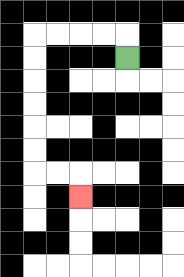{'start': '[5, 2]', 'end': '[3, 8]', 'path_directions': 'U,L,L,L,L,D,D,D,D,D,D,R,R,D', 'path_coordinates': '[[5, 2], [5, 1], [4, 1], [3, 1], [2, 1], [1, 1], [1, 2], [1, 3], [1, 4], [1, 5], [1, 6], [1, 7], [2, 7], [3, 7], [3, 8]]'}